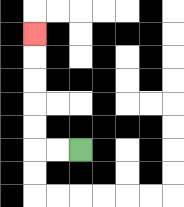{'start': '[3, 6]', 'end': '[1, 1]', 'path_directions': 'L,L,U,U,U,U,U', 'path_coordinates': '[[3, 6], [2, 6], [1, 6], [1, 5], [1, 4], [1, 3], [1, 2], [1, 1]]'}